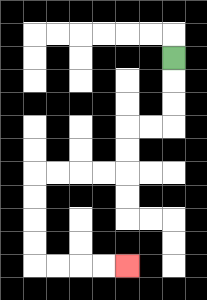{'start': '[7, 2]', 'end': '[5, 11]', 'path_directions': 'D,D,D,L,L,D,D,L,L,L,L,D,D,D,D,R,R,R,R', 'path_coordinates': '[[7, 2], [7, 3], [7, 4], [7, 5], [6, 5], [5, 5], [5, 6], [5, 7], [4, 7], [3, 7], [2, 7], [1, 7], [1, 8], [1, 9], [1, 10], [1, 11], [2, 11], [3, 11], [4, 11], [5, 11]]'}